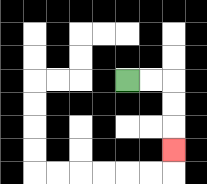{'start': '[5, 3]', 'end': '[7, 6]', 'path_directions': 'R,R,D,D,D', 'path_coordinates': '[[5, 3], [6, 3], [7, 3], [7, 4], [7, 5], [7, 6]]'}